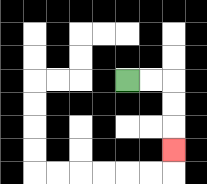{'start': '[5, 3]', 'end': '[7, 6]', 'path_directions': 'R,R,D,D,D', 'path_coordinates': '[[5, 3], [6, 3], [7, 3], [7, 4], [7, 5], [7, 6]]'}